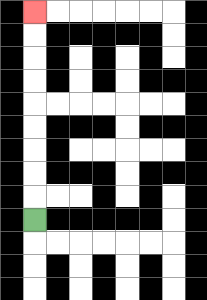{'start': '[1, 9]', 'end': '[1, 0]', 'path_directions': 'U,U,U,U,U,U,U,U,U', 'path_coordinates': '[[1, 9], [1, 8], [1, 7], [1, 6], [1, 5], [1, 4], [1, 3], [1, 2], [1, 1], [1, 0]]'}